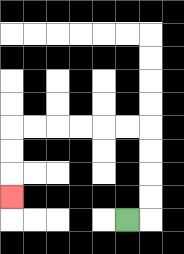{'start': '[5, 9]', 'end': '[0, 8]', 'path_directions': 'R,U,U,U,U,L,L,L,L,L,L,D,D,D', 'path_coordinates': '[[5, 9], [6, 9], [6, 8], [6, 7], [6, 6], [6, 5], [5, 5], [4, 5], [3, 5], [2, 5], [1, 5], [0, 5], [0, 6], [0, 7], [0, 8]]'}